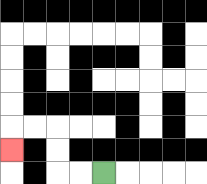{'start': '[4, 7]', 'end': '[0, 6]', 'path_directions': 'L,L,U,U,L,L,D', 'path_coordinates': '[[4, 7], [3, 7], [2, 7], [2, 6], [2, 5], [1, 5], [0, 5], [0, 6]]'}